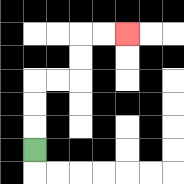{'start': '[1, 6]', 'end': '[5, 1]', 'path_directions': 'U,U,U,R,R,U,U,R,R', 'path_coordinates': '[[1, 6], [1, 5], [1, 4], [1, 3], [2, 3], [3, 3], [3, 2], [3, 1], [4, 1], [5, 1]]'}